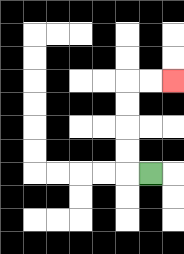{'start': '[6, 7]', 'end': '[7, 3]', 'path_directions': 'L,U,U,U,U,R,R', 'path_coordinates': '[[6, 7], [5, 7], [5, 6], [5, 5], [5, 4], [5, 3], [6, 3], [7, 3]]'}